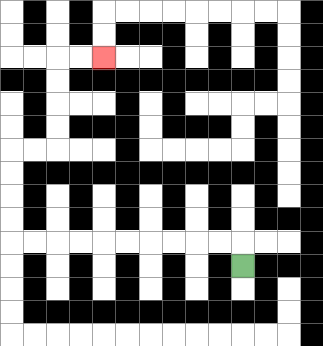{'start': '[10, 11]', 'end': '[4, 2]', 'path_directions': 'U,L,L,L,L,L,L,L,L,L,L,U,U,U,U,R,R,U,U,U,U,R,R', 'path_coordinates': '[[10, 11], [10, 10], [9, 10], [8, 10], [7, 10], [6, 10], [5, 10], [4, 10], [3, 10], [2, 10], [1, 10], [0, 10], [0, 9], [0, 8], [0, 7], [0, 6], [1, 6], [2, 6], [2, 5], [2, 4], [2, 3], [2, 2], [3, 2], [4, 2]]'}